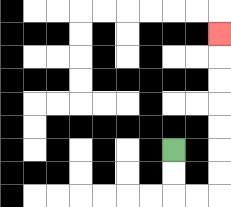{'start': '[7, 6]', 'end': '[9, 1]', 'path_directions': 'D,D,R,R,U,U,U,U,U,U,U', 'path_coordinates': '[[7, 6], [7, 7], [7, 8], [8, 8], [9, 8], [9, 7], [9, 6], [9, 5], [9, 4], [9, 3], [9, 2], [9, 1]]'}